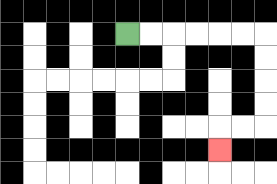{'start': '[5, 1]', 'end': '[9, 6]', 'path_directions': 'R,R,R,R,R,R,D,D,D,D,L,L,D', 'path_coordinates': '[[5, 1], [6, 1], [7, 1], [8, 1], [9, 1], [10, 1], [11, 1], [11, 2], [11, 3], [11, 4], [11, 5], [10, 5], [9, 5], [9, 6]]'}